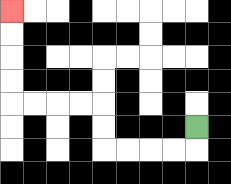{'start': '[8, 5]', 'end': '[0, 0]', 'path_directions': 'D,L,L,L,L,U,U,L,L,L,L,U,U,U,U', 'path_coordinates': '[[8, 5], [8, 6], [7, 6], [6, 6], [5, 6], [4, 6], [4, 5], [4, 4], [3, 4], [2, 4], [1, 4], [0, 4], [0, 3], [0, 2], [0, 1], [0, 0]]'}